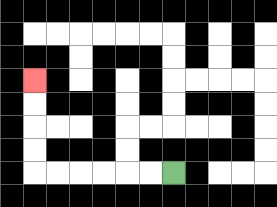{'start': '[7, 7]', 'end': '[1, 3]', 'path_directions': 'L,L,L,L,L,L,U,U,U,U', 'path_coordinates': '[[7, 7], [6, 7], [5, 7], [4, 7], [3, 7], [2, 7], [1, 7], [1, 6], [1, 5], [1, 4], [1, 3]]'}